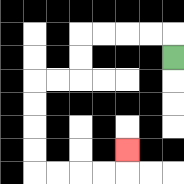{'start': '[7, 2]', 'end': '[5, 6]', 'path_directions': 'U,L,L,L,L,D,D,L,L,D,D,D,D,R,R,R,R,U', 'path_coordinates': '[[7, 2], [7, 1], [6, 1], [5, 1], [4, 1], [3, 1], [3, 2], [3, 3], [2, 3], [1, 3], [1, 4], [1, 5], [1, 6], [1, 7], [2, 7], [3, 7], [4, 7], [5, 7], [5, 6]]'}